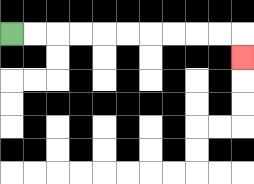{'start': '[0, 1]', 'end': '[10, 2]', 'path_directions': 'R,R,R,R,R,R,R,R,R,R,D', 'path_coordinates': '[[0, 1], [1, 1], [2, 1], [3, 1], [4, 1], [5, 1], [6, 1], [7, 1], [8, 1], [9, 1], [10, 1], [10, 2]]'}